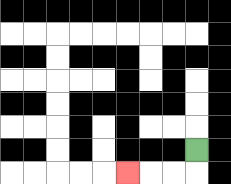{'start': '[8, 6]', 'end': '[5, 7]', 'path_directions': 'D,L,L,L', 'path_coordinates': '[[8, 6], [8, 7], [7, 7], [6, 7], [5, 7]]'}